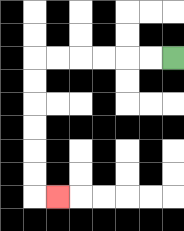{'start': '[7, 2]', 'end': '[2, 8]', 'path_directions': 'L,L,L,L,L,L,D,D,D,D,D,D,R', 'path_coordinates': '[[7, 2], [6, 2], [5, 2], [4, 2], [3, 2], [2, 2], [1, 2], [1, 3], [1, 4], [1, 5], [1, 6], [1, 7], [1, 8], [2, 8]]'}